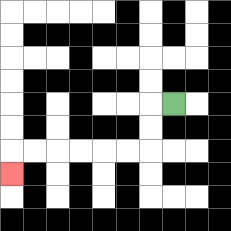{'start': '[7, 4]', 'end': '[0, 7]', 'path_directions': 'L,D,D,L,L,L,L,L,L,D', 'path_coordinates': '[[7, 4], [6, 4], [6, 5], [6, 6], [5, 6], [4, 6], [3, 6], [2, 6], [1, 6], [0, 6], [0, 7]]'}